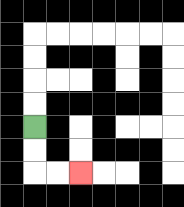{'start': '[1, 5]', 'end': '[3, 7]', 'path_directions': 'D,D,R,R', 'path_coordinates': '[[1, 5], [1, 6], [1, 7], [2, 7], [3, 7]]'}